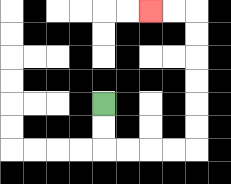{'start': '[4, 4]', 'end': '[6, 0]', 'path_directions': 'D,D,R,R,R,R,U,U,U,U,U,U,L,L', 'path_coordinates': '[[4, 4], [4, 5], [4, 6], [5, 6], [6, 6], [7, 6], [8, 6], [8, 5], [8, 4], [8, 3], [8, 2], [8, 1], [8, 0], [7, 0], [6, 0]]'}